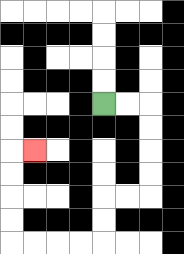{'start': '[4, 4]', 'end': '[1, 6]', 'path_directions': 'R,R,D,D,D,D,L,L,D,D,L,L,L,L,U,U,U,U,R', 'path_coordinates': '[[4, 4], [5, 4], [6, 4], [6, 5], [6, 6], [6, 7], [6, 8], [5, 8], [4, 8], [4, 9], [4, 10], [3, 10], [2, 10], [1, 10], [0, 10], [0, 9], [0, 8], [0, 7], [0, 6], [1, 6]]'}